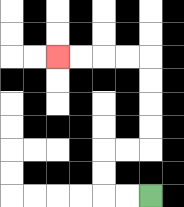{'start': '[6, 8]', 'end': '[2, 2]', 'path_directions': 'L,L,U,U,R,R,U,U,U,U,L,L,L,L', 'path_coordinates': '[[6, 8], [5, 8], [4, 8], [4, 7], [4, 6], [5, 6], [6, 6], [6, 5], [6, 4], [6, 3], [6, 2], [5, 2], [4, 2], [3, 2], [2, 2]]'}